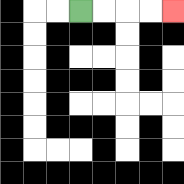{'start': '[3, 0]', 'end': '[7, 0]', 'path_directions': 'R,R,R,R', 'path_coordinates': '[[3, 0], [4, 0], [5, 0], [6, 0], [7, 0]]'}